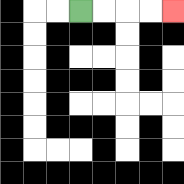{'start': '[3, 0]', 'end': '[7, 0]', 'path_directions': 'R,R,R,R', 'path_coordinates': '[[3, 0], [4, 0], [5, 0], [6, 0], [7, 0]]'}